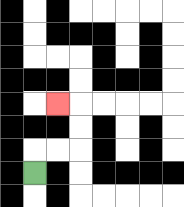{'start': '[1, 7]', 'end': '[2, 4]', 'path_directions': 'U,R,R,U,U,L', 'path_coordinates': '[[1, 7], [1, 6], [2, 6], [3, 6], [3, 5], [3, 4], [2, 4]]'}